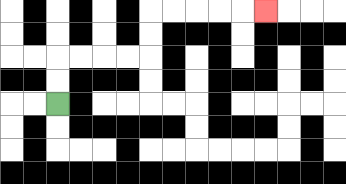{'start': '[2, 4]', 'end': '[11, 0]', 'path_directions': 'U,U,R,R,R,R,U,U,R,R,R,R,R', 'path_coordinates': '[[2, 4], [2, 3], [2, 2], [3, 2], [4, 2], [5, 2], [6, 2], [6, 1], [6, 0], [7, 0], [8, 0], [9, 0], [10, 0], [11, 0]]'}